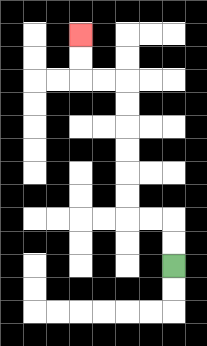{'start': '[7, 11]', 'end': '[3, 1]', 'path_directions': 'U,U,L,L,U,U,U,U,U,U,L,L,U,U', 'path_coordinates': '[[7, 11], [7, 10], [7, 9], [6, 9], [5, 9], [5, 8], [5, 7], [5, 6], [5, 5], [5, 4], [5, 3], [4, 3], [3, 3], [3, 2], [3, 1]]'}